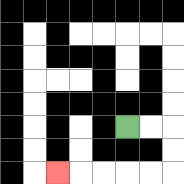{'start': '[5, 5]', 'end': '[2, 7]', 'path_directions': 'R,R,D,D,L,L,L,L,L', 'path_coordinates': '[[5, 5], [6, 5], [7, 5], [7, 6], [7, 7], [6, 7], [5, 7], [4, 7], [3, 7], [2, 7]]'}